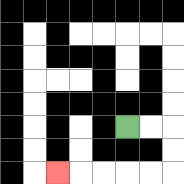{'start': '[5, 5]', 'end': '[2, 7]', 'path_directions': 'R,R,D,D,L,L,L,L,L', 'path_coordinates': '[[5, 5], [6, 5], [7, 5], [7, 6], [7, 7], [6, 7], [5, 7], [4, 7], [3, 7], [2, 7]]'}